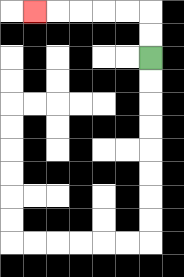{'start': '[6, 2]', 'end': '[1, 0]', 'path_directions': 'U,U,L,L,L,L,L', 'path_coordinates': '[[6, 2], [6, 1], [6, 0], [5, 0], [4, 0], [3, 0], [2, 0], [1, 0]]'}